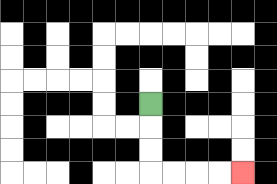{'start': '[6, 4]', 'end': '[10, 7]', 'path_directions': 'D,D,D,R,R,R,R', 'path_coordinates': '[[6, 4], [6, 5], [6, 6], [6, 7], [7, 7], [8, 7], [9, 7], [10, 7]]'}